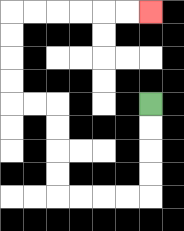{'start': '[6, 4]', 'end': '[6, 0]', 'path_directions': 'D,D,D,D,L,L,L,L,U,U,U,U,L,L,U,U,U,U,R,R,R,R,R,R', 'path_coordinates': '[[6, 4], [6, 5], [6, 6], [6, 7], [6, 8], [5, 8], [4, 8], [3, 8], [2, 8], [2, 7], [2, 6], [2, 5], [2, 4], [1, 4], [0, 4], [0, 3], [0, 2], [0, 1], [0, 0], [1, 0], [2, 0], [3, 0], [4, 0], [5, 0], [6, 0]]'}